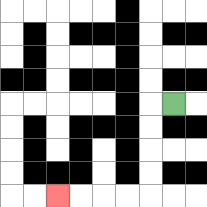{'start': '[7, 4]', 'end': '[2, 8]', 'path_directions': 'L,D,D,D,D,L,L,L,L', 'path_coordinates': '[[7, 4], [6, 4], [6, 5], [6, 6], [6, 7], [6, 8], [5, 8], [4, 8], [3, 8], [2, 8]]'}